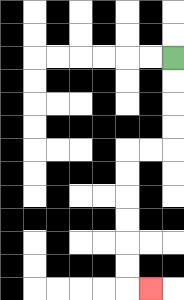{'start': '[7, 2]', 'end': '[6, 12]', 'path_directions': 'D,D,D,D,L,L,D,D,D,D,D,D,R', 'path_coordinates': '[[7, 2], [7, 3], [7, 4], [7, 5], [7, 6], [6, 6], [5, 6], [5, 7], [5, 8], [5, 9], [5, 10], [5, 11], [5, 12], [6, 12]]'}